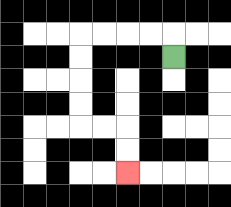{'start': '[7, 2]', 'end': '[5, 7]', 'path_directions': 'U,L,L,L,L,D,D,D,D,R,R,D,D', 'path_coordinates': '[[7, 2], [7, 1], [6, 1], [5, 1], [4, 1], [3, 1], [3, 2], [3, 3], [3, 4], [3, 5], [4, 5], [5, 5], [5, 6], [5, 7]]'}